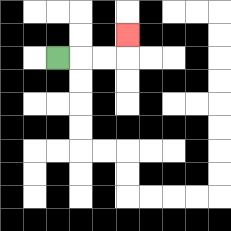{'start': '[2, 2]', 'end': '[5, 1]', 'path_directions': 'R,R,R,U', 'path_coordinates': '[[2, 2], [3, 2], [4, 2], [5, 2], [5, 1]]'}